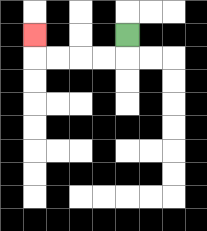{'start': '[5, 1]', 'end': '[1, 1]', 'path_directions': 'D,L,L,L,L,U', 'path_coordinates': '[[5, 1], [5, 2], [4, 2], [3, 2], [2, 2], [1, 2], [1, 1]]'}